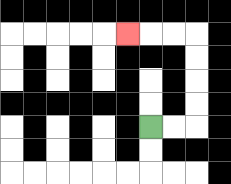{'start': '[6, 5]', 'end': '[5, 1]', 'path_directions': 'R,R,U,U,U,U,L,L,L', 'path_coordinates': '[[6, 5], [7, 5], [8, 5], [8, 4], [8, 3], [8, 2], [8, 1], [7, 1], [6, 1], [5, 1]]'}